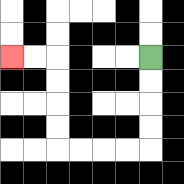{'start': '[6, 2]', 'end': '[0, 2]', 'path_directions': 'D,D,D,D,L,L,L,L,U,U,U,U,L,L', 'path_coordinates': '[[6, 2], [6, 3], [6, 4], [6, 5], [6, 6], [5, 6], [4, 6], [3, 6], [2, 6], [2, 5], [2, 4], [2, 3], [2, 2], [1, 2], [0, 2]]'}